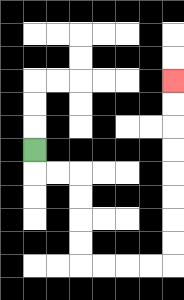{'start': '[1, 6]', 'end': '[7, 3]', 'path_directions': 'D,R,R,D,D,D,D,R,R,R,R,U,U,U,U,U,U,U,U', 'path_coordinates': '[[1, 6], [1, 7], [2, 7], [3, 7], [3, 8], [3, 9], [3, 10], [3, 11], [4, 11], [5, 11], [6, 11], [7, 11], [7, 10], [7, 9], [7, 8], [7, 7], [7, 6], [7, 5], [7, 4], [7, 3]]'}